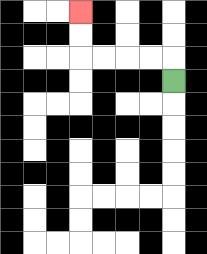{'start': '[7, 3]', 'end': '[3, 0]', 'path_directions': 'U,L,L,L,L,U,U', 'path_coordinates': '[[7, 3], [7, 2], [6, 2], [5, 2], [4, 2], [3, 2], [3, 1], [3, 0]]'}